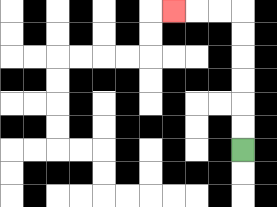{'start': '[10, 6]', 'end': '[7, 0]', 'path_directions': 'U,U,U,U,U,U,L,L,L', 'path_coordinates': '[[10, 6], [10, 5], [10, 4], [10, 3], [10, 2], [10, 1], [10, 0], [9, 0], [8, 0], [7, 0]]'}